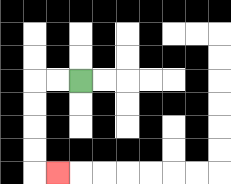{'start': '[3, 3]', 'end': '[2, 7]', 'path_directions': 'L,L,D,D,D,D,R', 'path_coordinates': '[[3, 3], [2, 3], [1, 3], [1, 4], [1, 5], [1, 6], [1, 7], [2, 7]]'}